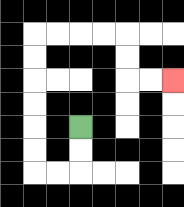{'start': '[3, 5]', 'end': '[7, 3]', 'path_directions': 'D,D,L,L,U,U,U,U,U,U,R,R,R,R,D,D,R,R', 'path_coordinates': '[[3, 5], [3, 6], [3, 7], [2, 7], [1, 7], [1, 6], [1, 5], [1, 4], [1, 3], [1, 2], [1, 1], [2, 1], [3, 1], [4, 1], [5, 1], [5, 2], [5, 3], [6, 3], [7, 3]]'}